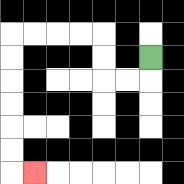{'start': '[6, 2]', 'end': '[1, 7]', 'path_directions': 'D,L,L,U,U,L,L,L,L,D,D,D,D,D,D,R', 'path_coordinates': '[[6, 2], [6, 3], [5, 3], [4, 3], [4, 2], [4, 1], [3, 1], [2, 1], [1, 1], [0, 1], [0, 2], [0, 3], [0, 4], [0, 5], [0, 6], [0, 7], [1, 7]]'}